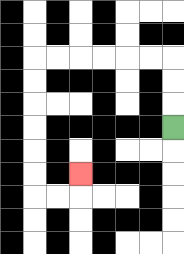{'start': '[7, 5]', 'end': '[3, 7]', 'path_directions': 'U,U,U,L,L,L,L,L,L,D,D,D,D,D,D,R,R,U', 'path_coordinates': '[[7, 5], [7, 4], [7, 3], [7, 2], [6, 2], [5, 2], [4, 2], [3, 2], [2, 2], [1, 2], [1, 3], [1, 4], [1, 5], [1, 6], [1, 7], [1, 8], [2, 8], [3, 8], [3, 7]]'}